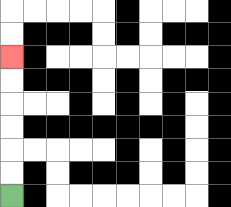{'start': '[0, 8]', 'end': '[0, 2]', 'path_directions': 'U,U,U,U,U,U', 'path_coordinates': '[[0, 8], [0, 7], [0, 6], [0, 5], [0, 4], [0, 3], [0, 2]]'}